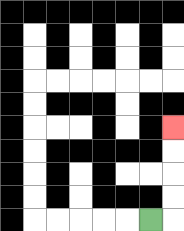{'start': '[6, 9]', 'end': '[7, 5]', 'path_directions': 'R,U,U,U,U', 'path_coordinates': '[[6, 9], [7, 9], [7, 8], [7, 7], [7, 6], [7, 5]]'}